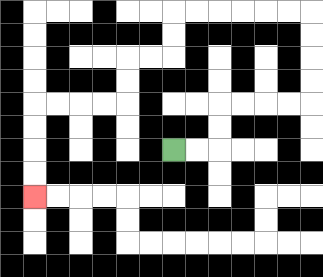{'start': '[7, 6]', 'end': '[1, 8]', 'path_directions': 'R,R,U,U,R,R,R,R,U,U,U,U,L,L,L,L,L,L,D,D,L,L,D,D,L,L,L,L,D,D,D,D', 'path_coordinates': '[[7, 6], [8, 6], [9, 6], [9, 5], [9, 4], [10, 4], [11, 4], [12, 4], [13, 4], [13, 3], [13, 2], [13, 1], [13, 0], [12, 0], [11, 0], [10, 0], [9, 0], [8, 0], [7, 0], [7, 1], [7, 2], [6, 2], [5, 2], [5, 3], [5, 4], [4, 4], [3, 4], [2, 4], [1, 4], [1, 5], [1, 6], [1, 7], [1, 8]]'}